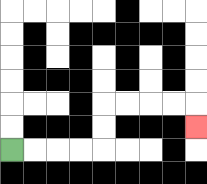{'start': '[0, 6]', 'end': '[8, 5]', 'path_directions': 'R,R,R,R,U,U,R,R,R,R,D', 'path_coordinates': '[[0, 6], [1, 6], [2, 6], [3, 6], [4, 6], [4, 5], [4, 4], [5, 4], [6, 4], [7, 4], [8, 4], [8, 5]]'}